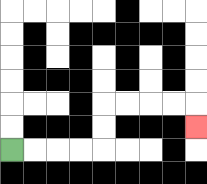{'start': '[0, 6]', 'end': '[8, 5]', 'path_directions': 'R,R,R,R,U,U,R,R,R,R,D', 'path_coordinates': '[[0, 6], [1, 6], [2, 6], [3, 6], [4, 6], [4, 5], [4, 4], [5, 4], [6, 4], [7, 4], [8, 4], [8, 5]]'}